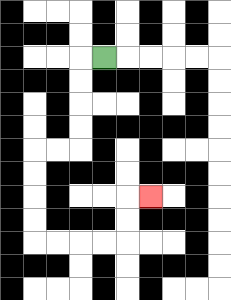{'start': '[4, 2]', 'end': '[6, 8]', 'path_directions': 'L,D,D,D,D,L,L,D,D,D,D,R,R,R,R,U,U,R', 'path_coordinates': '[[4, 2], [3, 2], [3, 3], [3, 4], [3, 5], [3, 6], [2, 6], [1, 6], [1, 7], [1, 8], [1, 9], [1, 10], [2, 10], [3, 10], [4, 10], [5, 10], [5, 9], [5, 8], [6, 8]]'}